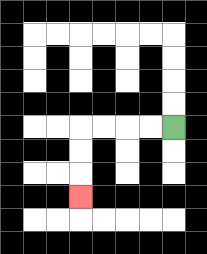{'start': '[7, 5]', 'end': '[3, 8]', 'path_directions': 'L,L,L,L,D,D,D', 'path_coordinates': '[[7, 5], [6, 5], [5, 5], [4, 5], [3, 5], [3, 6], [3, 7], [3, 8]]'}